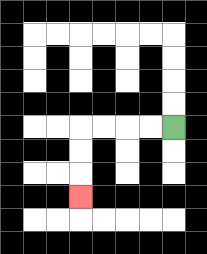{'start': '[7, 5]', 'end': '[3, 8]', 'path_directions': 'L,L,L,L,D,D,D', 'path_coordinates': '[[7, 5], [6, 5], [5, 5], [4, 5], [3, 5], [3, 6], [3, 7], [3, 8]]'}